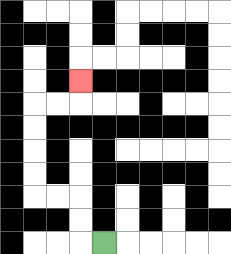{'start': '[4, 10]', 'end': '[3, 3]', 'path_directions': 'L,U,U,L,L,U,U,U,U,R,R,U', 'path_coordinates': '[[4, 10], [3, 10], [3, 9], [3, 8], [2, 8], [1, 8], [1, 7], [1, 6], [1, 5], [1, 4], [2, 4], [3, 4], [3, 3]]'}